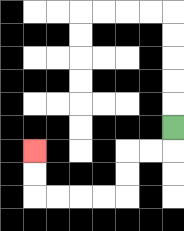{'start': '[7, 5]', 'end': '[1, 6]', 'path_directions': 'D,L,L,D,D,L,L,L,L,U,U', 'path_coordinates': '[[7, 5], [7, 6], [6, 6], [5, 6], [5, 7], [5, 8], [4, 8], [3, 8], [2, 8], [1, 8], [1, 7], [1, 6]]'}